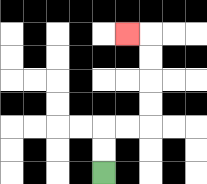{'start': '[4, 7]', 'end': '[5, 1]', 'path_directions': 'U,U,R,R,U,U,U,U,L', 'path_coordinates': '[[4, 7], [4, 6], [4, 5], [5, 5], [6, 5], [6, 4], [6, 3], [6, 2], [6, 1], [5, 1]]'}